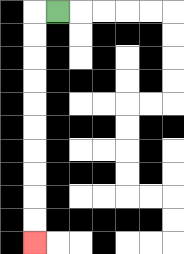{'start': '[2, 0]', 'end': '[1, 10]', 'path_directions': 'L,D,D,D,D,D,D,D,D,D,D', 'path_coordinates': '[[2, 0], [1, 0], [1, 1], [1, 2], [1, 3], [1, 4], [1, 5], [1, 6], [1, 7], [1, 8], [1, 9], [1, 10]]'}